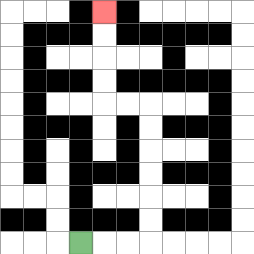{'start': '[3, 10]', 'end': '[4, 0]', 'path_directions': 'R,R,R,U,U,U,U,U,U,L,L,U,U,U,U', 'path_coordinates': '[[3, 10], [4, 10], [5, 10], [6, 10], [6, 9], [6, 8], [6, 7], [6, 6], [6, 5], [6, 4], [5, 4], [4, 4], [4, 3], [4, 2], [4, 1], [4, 0]]'}